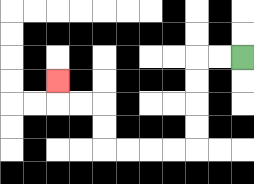{'start': '[10, 2]', 'end': '[2, 3]', 'path_directions': 'L,L,D,D,D,D,L,L,L,L,U,U,L,L,U', 'path_coordinates': '[[10, 2], [9, 2], [8, 2], [8, 3], [8, 4], [8, 5], [8, 6], [7, 6], [6, 6], [5, 6], [4, 6], [4, 5], [4, 4], [3, 4], [2, 4], [2, 3]]'}